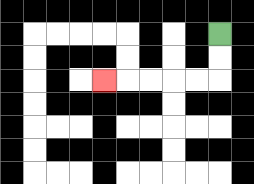{'start': '[9, 1]', 'end': '[4, 3]', 'path_directions': 'D,D,L,L,L,L,L', 'path_coordinates': '[[9, 1], [9, 2], [9, 3], [8, 3], [7, 3], [6, 3], [5, 3], [4, 3]]'}